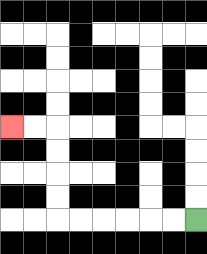{'start': '[8, 9]', 'end': '[0, 5]', 'path_directions': 'L,L,L,L,L,L,U,U,U,U,L,L', 'path_coordinates': '[[8, 9], [7, 9], [6, 9], [5, 9], [4, 9], [3, 9], [2, 9], [2, 8], [2, 7], [2, 6], [2, 5], [1, 5], [0, 5]]'}